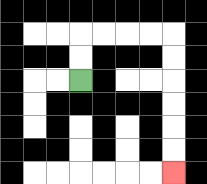{'start': '[3, 3]', 'end': '[7, 7]', 'path_directions': 'U,U,R,R,R,R,D,D,D,D,D,D', 'path_coordinates': '[[3, 3], [3, 2], [3, 1], [4, 1], [5, 1], [6, 1], [7, 1], [7, 2], [7, 3], [7, 4], [7, 5], [7, 6], [7, 7]]'}